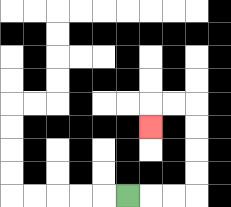{'start': '[5, 8]', 'end': '[6, 5]', 'path_directions': 'R,R,R,U,U,U,U,L,L,D', 'path_coordinates': '[[5, 8], [6, 8], [7, 8], [8, 8], [8, 7], [8, 6], [8, 5], [8, 4], [7, 4], [6, 4], [6, 5]]'}